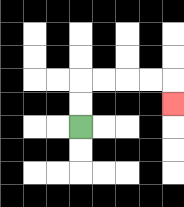{'start': '[3, 5]', 'end': '[7, 4]', 'path_directions': 'U,U,R,R,R,R,D', 'path_coordinates': '[[3, 5], [3, 4], [3, 3], [4, 3], [5, 3], [6, 3], [7, 3], [7, 4]]'}